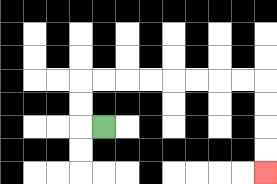{'start': '[4, 5]', 'end': '[11, 7]', 'path_directions': 'L,U,U,R,R,R,R,R,R,R,R,D,D,D,D', 'path_coordinates': '[[4, 5], [3, 5], [3, 4], [3, 3], [4, 3], [5, 3], [6, 3], [7, 3], [8, 3], [9, 3], [10, 3], [11, 3], [11, 4], [11, 5], [11, 6], [11, 7]]'}